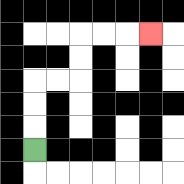{'start': '[1, 6]', 'end': '[6, 1]', 'path_directions': 'U,U,U,R,R,U,U,R,R,R', 'path_coordinates': '[[1, 6], [1, 5], [1, 4], [1, 3], [2, 3], [3, 3], [3, 2], [3, 1], [4, 1], [5, 1], [6, 1]]'}